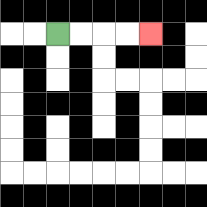{'start': '[2, 1]', 'end': '[6, 1]', 'path_directions': 'R,R,R,R', 'path_coordinates': '[[2, 1], [3, 1], [4, 1], [5, 1], [6, 1]]'}